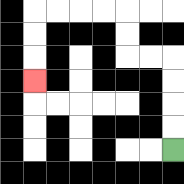{'start': '[7, 6]', 'end': '[1, 3]', 'path_directions': 'U,U,U,U,L,L,U,U,L,L,L,L,D,D,D', 'path_coordinates': '[[7, 6], [7, 5], [7, 4], [7, 3], [7, 2], [6, 2], [5, 2], [5, 1], [5, 0], [4, 0], [3, 0], [2, 0], [1, 0], [1, 1], [1, 2], [1, 3]]'}